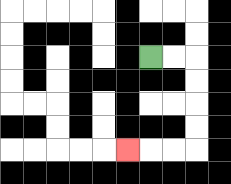{'start': '[6, 2]', 'end': '[5, 6]', 'path_directions': 'R,R,D,D,D,D,L,L,L', 'path_coordinates': '[[6, 2], [7, 2], [8, 2], [8, 3], [8, 4], [8, 5], [8, 6], [7, 6], [6, 6], [5, 6]]'}